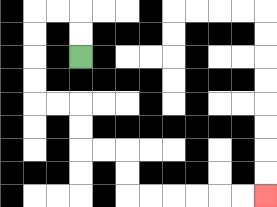{'start': '[3, 2]', 'end': '[11, 8]', 'path_directions': 'U,U,L,L,D,D,D,D,R,R,D,D,R,R,D,D,R,R,R,R,R,R', 'path_coordinates': '[[3, 2], [3, 1], [3, 0], [2, 0], [1, 0], [1, 1], [1, 2], [1, 3], [1, 4], [2, 4], [3, 4], [3, 5], [3, 6], [4, 6], [5, 6], [5, 7], [5, 8], [6, 8], [7, 8], [8, 8], [9, 8], [10, 8], [11, 8]]'}